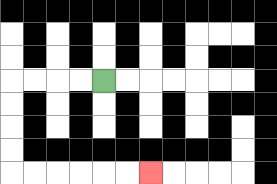{'start': '[4, 3]', 'end': '[6, 7]', 'path_directions': 'L,L,L,L,D,D,D,D,R,R,R,R,R,R', 'path_coordinates': '[[4, 3], [3, 3], [2, 3], [1, 3], [0, 3], [0, 4], [0, 5], [0, 6], [0, 7], [1, 7], [2, 7], [3, 7], [4, 7], [5, 7], [6, 7]]'}